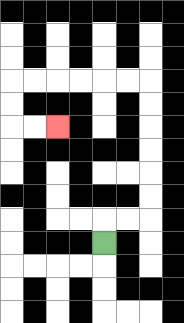{'start': '[4, 10]', 'end': '[2, 5]', 'path_directions': 'U,R,R,U,U,U,U,U,U,L,L,L,L,L,L,D,D,R,R', 'path_coordinates': '[[4, 10], [4, 9], [5, 9], [6, 9], [6, 8], [6, 7], [6, 6], [6, 5], [6, 4], [6, 3], [5, 3], [4, 3], [3, 3], [2, 3], [1, 3], [0, 3], [0, 4], [0, 5], [1, 5], [2, 5]]'}